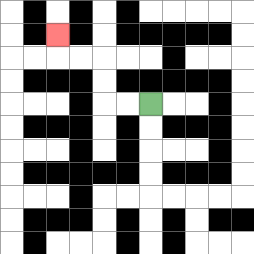{'start': '[6, 4]', 'end': '[2, 1]', 'path_directions': 'L,L,U,U,L,L,U', 'path_coordinates': '[[6, 4], [5, 4], [4, 4], [4, 3], [4, 2], [3, 2], [2, 2], [2, 1]]'}